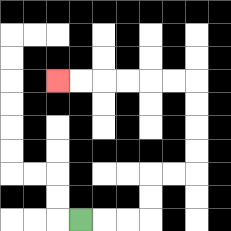{'start': '[3, 9]', 'end': '[2, 3]', 'path_directions': 'R,R,R,U,U,R,R,U,U,U,U,L,L,L,L,L,L', 'path_coordinates': '[[3, 9], [4, 9], [5, 9], [6, 9], [6, 8], [6, 7], [7, 7], [8, 7], [8, 6], [8, 5], [8, 4], [8, 3], [7, 3], [6, 3], [5, 3], [4, 3], [3, 3], [2, 3]]'}